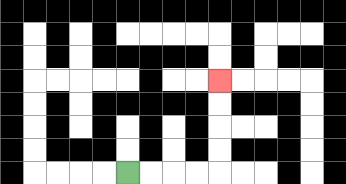{'start': '[5, 7]', 'end': '[9, 3]', 'path_directions': 'R,R,R,R,U,U,U,U', 'path_coordinates': '[[5, 7], [6, 7], [7, 7], [8, 7], [9, 7], [9, 6], [9, 5], [9, 4], [9, 3]]'}